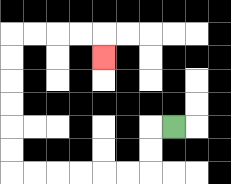{'start': '[7, 5]', 'end': '[4, 2]', 'path_directions': 'L,D,D,L,L,L,L,L,L,U,U,U,U,U,U,R,R,R,R,D', 'path_coordinates': '[[7, 5], [6, 5], [6, 6], [6, 7], [5, 7], [4, 7], [3, 7], [2, 7], [1, 7], [0, 7], [0, 6], [0, 5], [0, 4], [0, 3], [0, 2], [0, 1], [1, 1], [2, 1], [3, 1], [4, 1], [4, 2]]'}